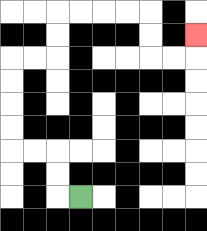{'start': '[3, 8]', 'end': '[8, 1]', 'path_directions': 'L,U,U,L,L,U,U,U,U,R,R,U,U,R,R,R,R,D,D,R,R,U', 'path_coordinates': '[[3, 8], [2, 8], [2, 7], [2, 6], [1, 6], [0, 6], [0, 5], [0, 4], [0, 3], [0, 2], [1, 2], [2, 2], [2, 1], [2, 0], [3, 0], [4, 0], [5, 0], [6, 0], [6, 1], [6, 2], [7, 2], [8, 2], [8, 1]]'}